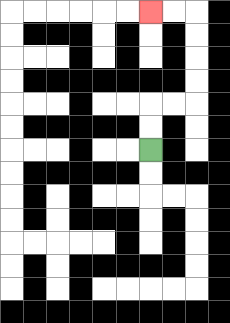{'start': '[6, 6]', 'end': '[6, 0]', 'path_directions': 'U,U,R,R,U,U,U,U,L,L', 'path_coordinates': '[[6, 6], [6, 5], [6, 4], [7, 4], [8, 4], [8, 3], [8, 2], [8, 1], [8, 0], [7, 0], [6, 0]]'}